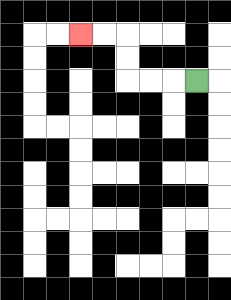{'start': '[8, 3]', 'end': '[3, 1]', 'path_directions': 'L,L,L,U,U,L,L', 'path_coordinates': '[[8, 3], [7, 3], [6, 3], [5, 3], [5, 2], [5, 1], [4, 1], [3, 1]]'}